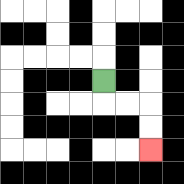{'start': '[4, 3]', 'end': '[6, 6]', 'path_directions': 'D,R,R,D,D', 'path_coordinates': '[[4, 3], [4, 4], [5, 4], [6, 4], [6, 5], [6, 6]]'}